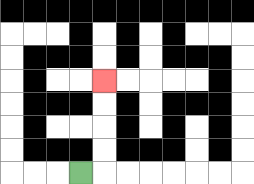{'start': '[3, 7]', 'end': '[4, 3]', 'path_directions': 'R,U,U,U,U', 'path_coordinates': '[[3, 7], [4, 7], [4, 6], [4, 5], [4, 4], [4, 3]]'}